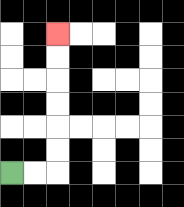{'start': '[0, 7]', 'end': '[2, 1]', 'path_directions': 'R,R,U,U,U,U,U,U', 'path_coordinates': '[[0, 7], [1, 7], [2, 7], [2, 6], [2, 5], [2, 4], [2, 3], [2, 2], [2, 1]]'}